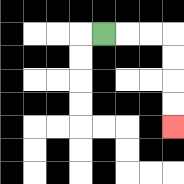{'start': '[4, 1]', 'end': '[7, 5]', 'path_directions': 'R,R,R,D,D,D,D', 'path_coordinates': '[[4, 1], [5, 1], [6, 1], [7, 1], [7, 2], [7, 3], [7, 4], [7, 5]]'}